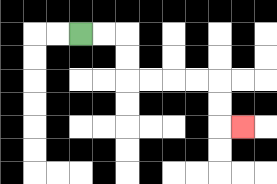{'start': '[3, 1]', 'end': '[10, 5]', 'path_directions': 'R,R,D,D,R,R,R,R,D,D,R', 'path_coordinates': '[[3, 1], [4, 1], [5, 1], [5, 2], [5, 3], [6, 3], [7, 3], [8, 3], [9, 3], [9, 4], [9, 5], [10, 5]]'}